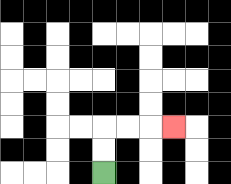{'start': '[4, 7]', 'end': '[7, 5]', 'path_directions': 'U,U,R,R,R', 'path_coordinates': '[[4, 7], [4, 6], [4, 5], [5, 5], [6, 5], [7, 5]]'}